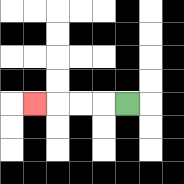{'start': '[5, 4]', 'end': '[1, 4]', 'path_directions': 'L,L,L,L', 'path_coordinates': '[[5, 4], [4, 4], [3, 4], [2, 4], [1, 4]]'}